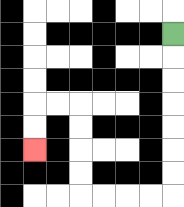{'start': '[7, 1]', 'end': '[1, 6]', 'path_directions': 'D,D,D,D,D,D,D,L,L,L,L,U,U,U,U,L,L,D,D', 'path_coordinates': '[[7, 1], [7, 2], [7, 3], [7, 4], [7, 5], [7, 6], [7, 7], [7, 8], [6, 8], [5, 8], [4, 8], [3, 8], [3, 7], [3, 6], [3, 5], [3, 4], [2, 4], [1, 4], [1, 5], [1, 6]]'}